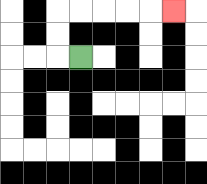{'start': '[3, 2]', 'end': '[7, 0]', 'path_directions': 'L,U,U,R,R,R,R,R', 'path_coordinates': '[[3, 2], [2, 2], [2, 1], [2, 0], [3, 0], [4, 0], [5, 0], [6, 0], [7, 0]]'}